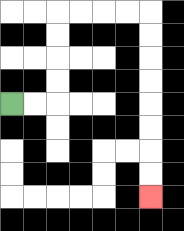{'start': '[0, 4]', 'end': '[6, 8]', 'path_directions': 'R,R,U,U,U,U,R,R,R,R,D,D,D,D,D,D,D,D', 'path_coordinates': '[[0, 4], [1, 4], [2, 4], [2, 3], [2, 2], [2, 1], [2, 0], [3, 0], [4, 0], [5, 0], [6, 0], [6, 1], [6, 2], [6, 3], [6, 4], [6, 5], [6, 6], [6, 7], [6, 8]]'}